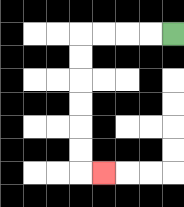{'start': '[7, 1]', 'end': '[4, 7]', 'path_directions': 'L,L,L,L,D,D,D,D,D,D,R', 'path_coordinates': '[[7, 1], [6, 1], [5, 1], [4, 1], [3, 1], [3, 2], [3, 3], [3, 4], [3, 5], [3, 6], [3, 7], [4, 7]]'}